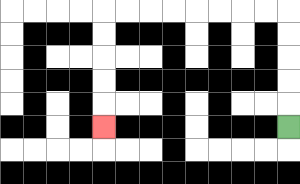{'start': '[12, 5]', 'end': '[4, 5]', 'path_directions': 'U,U,U,U,U,L,L,L,L,L,L,L,L,D,D,D,D,D', 'path_coordinates': '[[12, 5], [12, 4], [12, 3], [12, 2], [12, 1], [12, 0], [11, 0], [10, 0], [9, 0], [8, 0], [7, 0], [6, 0], [5, 0], [4, 0], [4, 1], [4, 2], [4, 3], [4, 4], [4, 5]]'}